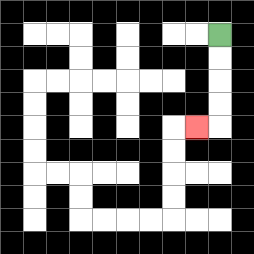{'start': '[9, 1]', 'end': '[8, 5]', 'path_directions': 'D,D,D,D,L', 'path_coordinates': '[[9, 1], [9, 2], [9, 3], [9, 4], [9, 5], [8, 5]]'}